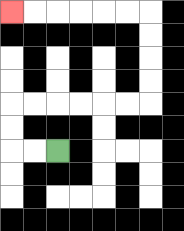{'start': '[2, 6]', 'end': '[0, 0]', 'path_directions': 'L,L,U,U,R,R,R,R,R,R,U,U,U,U,L,L,L,L,L,L', 'path_coordinates': '[[2, 6], [1, 6], [0, 6], [0, 5], [0, 4], [1, 4], [2, 4], [3, 4], [4, 4], [5, 4], [6, 4], [6, 3], [6, 2], [6, 1], [6, 0], [5, 0], [4, 0], [3, 0], [2, 0], [1, 0], [0, 0]]'}